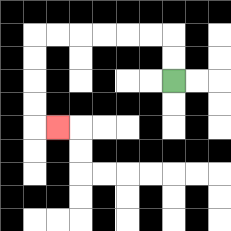{'start': '[7, 3]', 'end': '[2, 5]', 'path_directions': 'U,U,L,L,L,L,L,L,D,D,D,D,R', 'path_coordinates': '[[7, 3], [7, 2], [7, 1], [6, 1], [5, 1], [4, 1], [3, 1], [2, 1], [1, 1], [1, 2], [1, 3], [1, 4], [1, 5], [2, 5]]'}